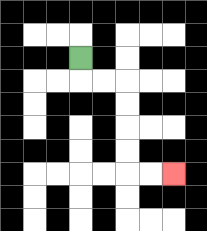{'start': '[3, 2]', 'end': '[7, 7]', 'path_directions': 'D,R,R,D,D,D,D,R,R', 'path_coordinates': '[[3, 2], [3, 3], [4, 3], [5, 3], [5, 4], [5, 5], [5, 6], [5, 7], [6, 7], [7, 7]]'}